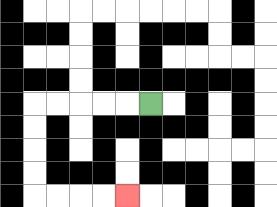{'start': '[6, 4]', 'end': '[5, 8]', 'path_directions': 'L,L,L,L,L,D,D,D,D,R,R,R,R', 'path_coordinates': '[[6, 4], [5, 4], [4, 4], [3, 4], [2, 4], [1, 4], [1, 5], [1, 6], [1, 7], [1, 8], [2, 8], [3, 8], [4, 8], [5, 8]]'}